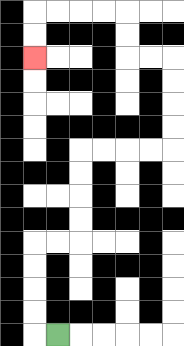{'start': '[2, 14]', 'end': '[1, 2]', 'path_directions': 'L,U,U,U,U,R,R,U,U,U,U,R,R,R,R,U,U,U,U,L,L,U,U,L,L,L,L,D,D', 'path_coordinates': '[[2, 14], [1, 14], [1, 13], [1, 12], [1, 11], [1, 10], [2, 10], [3, 10], [3, 9], [3, 8], [3, 7], [3, 6], [4, 6], [5, 6], [6, 6], [7, 6], [7, 5], [7, 4], [7, 3], [7, 2], [6, 2], [5, 2], [5, 1], [5, 0], [4, 0], [3, 0], [2, 0], [1, 0], [1, 1], [1, 2]]'}